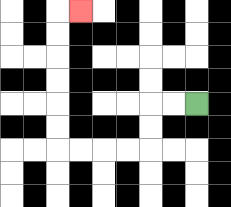{'start': '[8, 4]', 'end': '[3, 0]', 'path_directions': 'L,L,D,D,L,L,L,L,U,U,U,U,U,U,R', 'path_coordinates': '[[8, 4], [7, 4], [6, 4], [6, 5], [6, 6], [5, 6], [4, 6], [3, 6], [2, 6], [2, 5], [2, 4], [2, 3], [2, 2], [2, 1], [2, 0], [3, 0]]'}